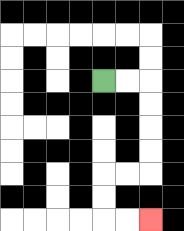{'start': '[4, 3]', 'end': '[6, 9]', 'path_directions': 'R,R,D,D,D,D,L,L,D,D,R,R', 'path_coordinates': '[[4, 3], [5, 3], [6, 3], [6, 4], [6, 5], [6, 6], [6, 7], [5, 7], [4, 7], [4, 8], [4, 9], [5, 9], [6, 9]]'}